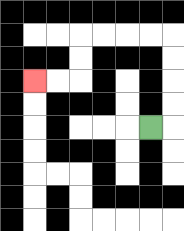{'start': '[6, 5]', 'end': '[1, 3]', 'path_directions': 'R,U,U,U,U,L,L,L,L,D,D,L,L', 'path_coordinates': '[[6, 5], [7, 5], [7, 4], [7, 3], [7, 2], [7, 1], [6, 1], [5, 1], [4, 1], [3, 1], [3, 2], [3, 3], [2, 3], [1, 3]]'}